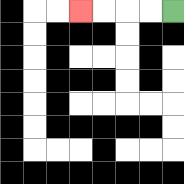{'start': '[7, 0]', 'end': '[3, 0]', 'path_directions': 'L,L,L,L', 'path_coordinates': '[[7, 0], [6, 0], [5, 0], [4, 0], [3, 0]]'}